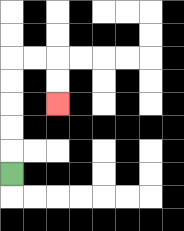{'start': '[0, 7]', 'end': '[2, 4]', 'path_directions': 'U,U,U,U,U,R,R,D,D', 'path_coordinates': '[[0, 7], [0, 6], [0, 5], [0, 4], [0, 3], [0, 2], [1, 2], [2, 2], [2, 3], [2, 4]]'}